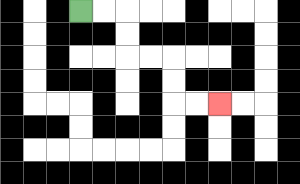{'start': '[3, 0]', 'end': '[9, 4]', 'path_directions': 'R,R,D,D,R,R,D,D,R,R', 'path_coordinates': '[[3, 0], [4, 0], [5, 0], [5, 1], [5, 2], [6, 2], [7, 2], [7, 3], [7, 4], [8, 4], [9, 4]]'}